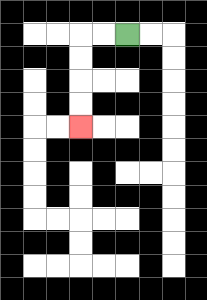{'start': '[5, 1]', 'end': '[3, 5]', 'path_directions': 'L,L,D,D,D,D', 'path_coordinates': '[[5, 1], [4, 1], [3, 1], [3, 2], [3, 3], [3, 4], [3, 5]]'}